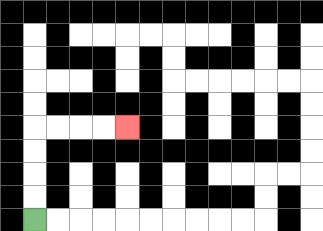{'start': '[1, 9]', 'end': '[5, 5]', 'path_directions': 'U,U,U,U,R,R,R,R', 'path_coordinates': '[[1, 9], [1, 8], [1, 7], [1, 6], [1, 5], [2, 5], [3, 5], [4, 5], [5, 5]]'}